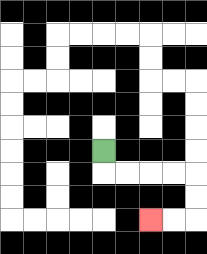{'start': '[4, 6]', 'end': '[6, 9]', 'path_directions': 'D,R,R,R,R,D,D,L,L', 'path_coordinates': '[[4, 6], [4, 7], [5, 7], [6, 7], [7, 7], [8, 7], [8, 8], [8, 9], [7, 9], [6, 9]]'}